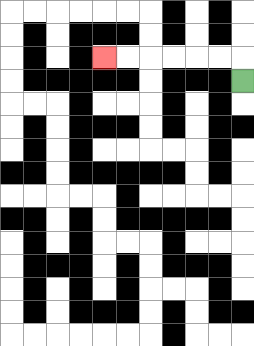{'start': '[10, 3]', 'end': '[4, 2]', 'path_directions': 'U,L,L,L,L,L,L', 'path_coordinates': '[[10, 3], [10, 2], [9, 2], [8, 2], [7, 2], [6, 2], [5, 2], [4, 2]]'}